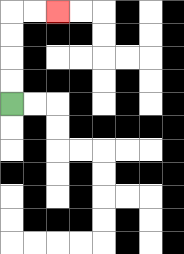{'start': '[0, 4]', 'end': '[2, 0]', 'path_directions': 'U,U,U,U,R,R', 'path_coordinates': '[[0, 4], [0, 3], [0, 2], [0, 1], [0, 0], [1, 0], [2, 0]]'}